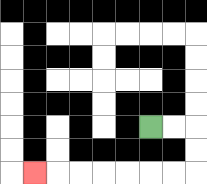{'start': '[6, 5]', 'end': '[1, 7]', 'path_directions': 'R,R,D,D,L,L,L,L,L,L,L', 'path_coordinates': '[[6, 5], [7, 5], [8, 5], [8, 6], [8, 7], [7, 7], [6, 7], [5, 7], [4, 7], [3, 7], [2, 7], [1, 7]]'}